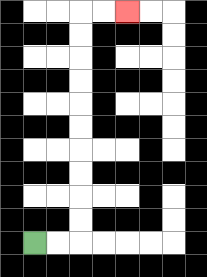{'start': '[1, 10]', 'end': '[5, 0]', 'path_directions': 'R,R,U,U,U,U,U,U,U,U,U,U,R,R', 'path_coordinates': '[[1, 10], [2, 10], [3, 10], [3, 9], [3, 8], [3, 7], [3, 6], [3, 5], [3, 4], [3, 3], [3, 2], [3, 1], [3, 0], [4, 0], [5, 0]]'}